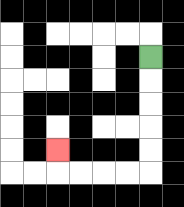{'start': '[6, 2]', 'end': '[2, 6]', 'path_directions': 'D,D,D,D,D,L,L,L,L,U', 'path_coordinates': '[[6, 2], [6, 3], [6, 4], [6, 5], [6, 6], [6, 7], [5, 7], [4, 7], [3, 7], [2, 7], [2, 6]]'}